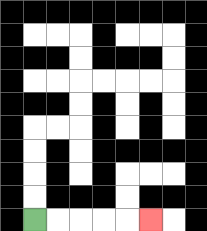{'start': '[1, 9]', 'end': '[6, 9]', 'path_directions': 'R,R,R,R,R', 'path_coordinates': '[[1, 9], [2, 9], [3, 9], [4, 9], [5, 9], [6, 9]]'}